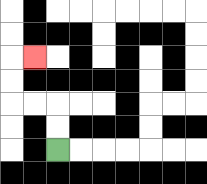{'start': '[2, 6]', 'end': '[1, 2]', 'path_directions': 'U,U,L,L,U,U,R', 'path_coordinates': '[[2, 6], [2, 5], [2, 4], [1, 4], [0, 4], [0, 3], [0, 2], [1, 2]]'}